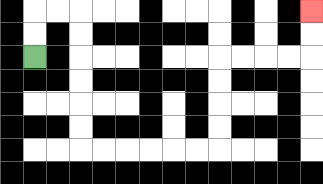{'start': '[1, 2]', 'end': '[13, 0]', 'path_directions': 'U,U,R,R,D,D,D,D,D,D,R,R,R,R,R,R,U,U,U,U,R,R,R,R,U,U', 'path_coordinates': '[[1, 2], [1, 1], [1, 0], [2, 0], [3, 0], [3, 1], [3, 2], [3, 3], [3, 4], [3, 5], [3, 6], [4, 6], [5, 6], [6, 6], [7, 6], [8, 6], [9, 6], [9, 5], [9, 4], [9, 3], [9, 2], [10, 2], [11, 2], [12, 2], [13, 2], [13, 1], [13, 0]]'}